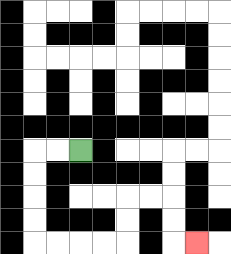{'start': '[3, 6]', 'end': '[8, 10]', 'path_directions': 'L,L,D,D,D,D,R,R,R,R,U,U,R,R,D,D,R', 'path_coordinates': '[[3, 6], [2, 6], [1, 6], [1, 7], [1, 8], [1, 9], [1, 10], [2, 10], [3, 10], [4, 10], [5, 10], [5, 9], [5, 8], [6, 8], [7, 8], [7, 9], [7, 10], [8, 10]]'}